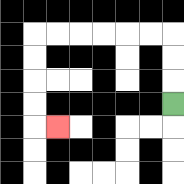{'start': '[7, 4]', 'end': '[2, 5]', 'path_directions': 'U,U,U,L,L,L,L,L,L,D,D,D,D,R', 'path_coordinates': '[[7, 4], [7, 3], [7, 2], [7, 1], [6, 1], [5, 1], [4, 1], [3, 1], [2, 1], [1, 1], [1, 2], [1, 3], [1, 4], [1, 5], [2, 5]]'}